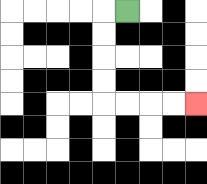{'start': '[5, 0]', 'end': '[8, 4]', 'path_directions': 'L,D,D,D,D,R,R,R,R', 'path_coordinates': '[[5, 0], [4, 0], [4, 1], [4, 2], [4, 3], [4, 4], [5, 4], [6, 4], [7, 4], [8, 4]]'}